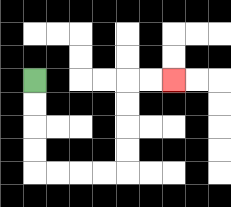{'start': '[1, 3]', 'end': '[7, 3]', 'path_directions': 'D,D,D,D,R,R,R,R,U,U,U,U,R,R', 'path_coordinates': '[[1, 3], [1, 4], [1, 5], [1, 6], [1, 7], [2, 7], [3, 7], [4, 7], [5, 7], [5, 6], [5, 5], [5, 4], [5, 3], [6, 3], [7, 3]]'}